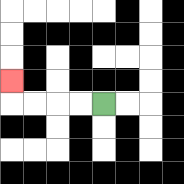{'start': '[4, 4]', 'end': '[0, 3]', 'path_directions': 'L,L,L,L,U', 'path_coordinates': '[[4, 4], [3, 4], [2, 4], [1, 4], [0, 4], [0, 3]]'}